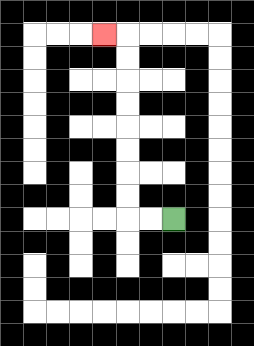{'start': '[7, 9]', 'end': '[4, 1]', 'path_directions': 'L,L,U,U,U,U,U,U,U,U,L', 'path_coordinates': '[[7, 9], [6, 9], [5, 9], [5, 8], [5, 7], [5, 6], [5, 5], [5, 4], [5, 3], [5, 2], [5, 1], [4, 1]]'}